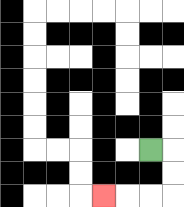{'start': '[6, 6]', 'end': '[4, 8]', 'path_directions': 'R,D,D,L,L,L', 'path_coordinates': '[[6, 6], [7, 6], [7, 7], [7, 8], [6, 8], [5, 8], [4, 8]]'}